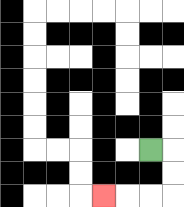{'start': '[6, 6]', 'end': '[4, 8]', 'path_directions': 'R,D,D,L,L,L', 'path_coordinates': '[[6, 6], [7, 6], [7, 7], [7, 8], [6, 8], [5, 8], [4, 8]]'}